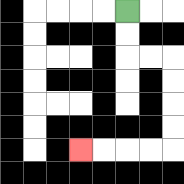{'start': '[5, 0]', 'end': '[3, 6]', 'path_directions': 'D,D,R,R,D,D,D,D,L,L,L,L', 'path_coordinates': '[[5, 0], [5, 1], [5, 2], [6, 2], [7, 2], [7, 3], [7, 4], [7, 5], [7, 6], [6, 6], [5, 6], [4, 6], [3, 6]]'}